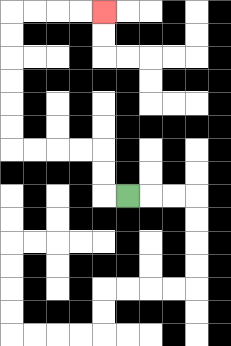{'start': '[5, 8]', 'end': '[4, 0]', 'path_directions': 'L,U,U,L,L,L,L,U,U,U,U,U,U,R,R,R,R', 'path_coordinates': '[[5, 8], [4, 8], [4, 7], [4, 6], [3, 6], [2, 6], [1, 6], [0, 6], [0, 5], [0, 4], [0, 3], [0, 2], [0, 1], [0, 0], [1, 0], [2, 0], [3, 0], [4, 0]]'}